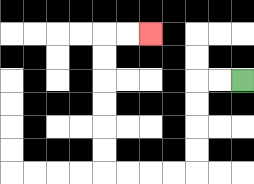{'start': '[10, 3]', 'end': '[6, 1]', 'path_directions': 'L,L,D,D,D,D,L,L,L,L,U,U,U,U,U,U,R,R', 'path_coordinates': '[[10, 3], [9, 3], [8, 3], [8, 4], [8, 5], [8, 6], [8, 7], [7, 7], [6, 7], [5, 7], [4, 7], [4, 6], [4, 5], [4, 4], [4, 3], [4, 2], [4, 1], [5, 1], [6, 1]]'}